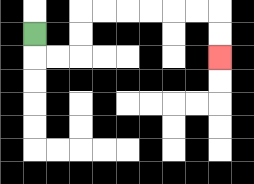{'start': '[1, 1]', 'end': '[9, 2]', 'path_directions': 'D,R,R,U,U,R,R,R,R,R,R,D,D', 'path_coordinates': '[[1, 1], [1, 2], [2, 2], [3, 2], [3, 1], [3, 0], [4, 0], [5, 0], [6, 0], [7, 0], [8, 0], [9, 0], [9, 1], [9, 2]]'}